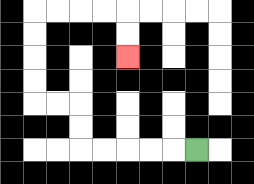{'start': '[8, 6]', 'end': '[5, 2]', 'path_directions': 'L,L,L,L,L,U,U,L,L,U,U,U,U,R,R,R,R,D,D', 'path_coordinates': '[[8, 6], [7, 6], [6, 6], [5, 6], [4, 6], [3, 6], [3, 5], [3, 4], [2, 4], [1, 4], [1, 3], [1, 2], [1, 1], [1, 0], [2, 0], [3, 0], [4, 0], [5, 0], [5, 1], [5, 2]]'}